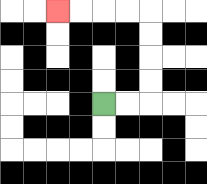{'start': '[4, 4]', 'end': '[2, 0]', 'path_directions': 'R,R,U,U,U,U,L,L,L,L', 'path_coordinates': '[[4, 4], [5, 4], [6, 4], [6, 3], [6, 2], [6, 1], [6, 0], [5, 0], [4, 0], [3, 0], [2, 0]]'}